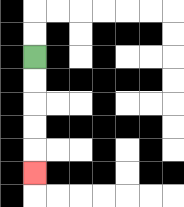{'start': '[1, 2]', 'end': '[1, 7]', 'path_directions': 'D,D,D,D,D', 'path_coordinates': '[[1, 2], [1, 3], [1, 4], [1, 5], [1, 6], [1, 7]]'}